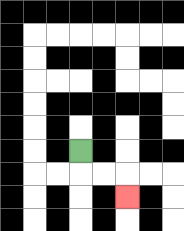{'start': '[3, 6]', 'end': '[5, 8]', 'path_directions': 'D,R,R,D', 'path_coordinates': '[[3, 6], [3, 7], [4, 7], [5, 7], [5, 8]]'}